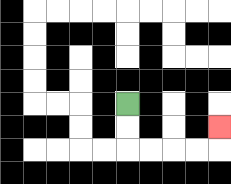{'start': '[5, 4]', 'end': '[9, 5]', 'path_directions': 'D,D,R,R,R,R,U', 'path_coordinates': '[[5, 4], [5, 5], [5, 6], [6, 6], [7, 6], [8, 6], [9, 6], [9, 5]]'}